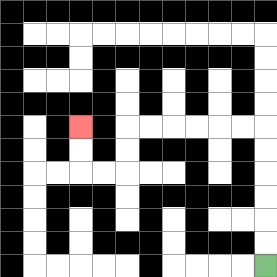{'start': '[11, 11]', 'end': '[3, 5]', 'path_directions': 'U,U,U,U,U,U,L,L,L,L,L,L,D,D,L,L,U,U', 'path_coordinates': '[[11, 11], [11, 10], [11, 9], [11, 8], [11, 7], [11, 6], [11, 5], [10, 5], [9, 5], [8, 5], [7, 5], [6, 5], [5, 5], [5, 6], [5, 7], [4, 7], [3, 7], [3, 6], [3, 5]]'}